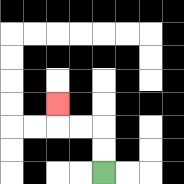{'start': '[4, 7]', 'end': '[2, 4]', 'path_directions': 'U,U,L,L,U', 'path_coordinates': '[[4, 7], [4, 6], [4, 5], [3, 5], [2, 5], [2, 4]]'}